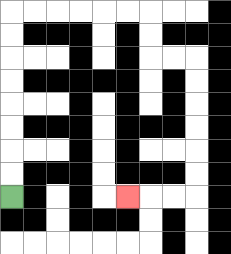{'start': '[0, 8]', 'end': '[5, 8]', 'path_directions': 'U,U,U,U,U,U,U,U,R,R,R,R,R,R,D,D,R,R,D,D,D,D,D,D,L,L,L', 'path_coordinates': '[[0, 8], [0, 7], [0, 6], [0, 5], [0, 4], [0, 3], [0, 2], [0, 1], [0, 0], [1, 0], [2, 0], [3, 0], [4, 0], [5, 0], [6, 0], [6, 1], [6, 2], [7, 2], [8, 2], [8, 3], [8, 4], [8, 5], [8, 6], [8, 7], [8, 8], [7, 8], [6, 8], [5, 8]]'}